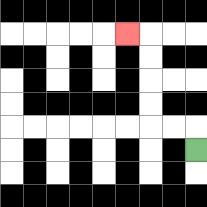{'start': '[8, 6]', 'end': '[5, 1]', 'path_directions': 'U,L,L,U,U,U,U,L', 'path_coordinates': '[[8, 6], [8, 5], [7, 5], [6, 5], [6, 4], [6, 3], [6, 2], [6, 1], [5, 1]]'}